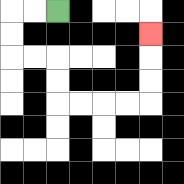{'start': '[2, 0]', 'end': '[6, 1]', 'path_directions': 'L,L,D,D,R,R,D,D,R,R,R,R,U,U,U', 'path_coordinates': '[[2, 0], [1, 0], [0, 0], [0, 1], [0, 2], [1, 2], [2, 2], [2, 3], [2, 4], [3, 4], [4, 4], [5, 4], [6, 4], [6, 3], [6, 2], [6, 1]]'}